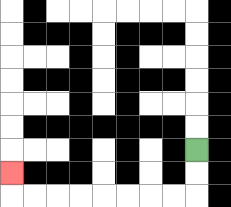{'start': '[8, 6]', 'end': '[0, 7]', 'path_directions': 'D,D,L,L,L,L,L,L,L,L,U', 'path_coordinates': '[[8, 6], [8, 7], [8, 8], [7, 8], [6, 8], [5, 8], [4, 8], [3, 8], [2, 8], [1, 8], [0, 8], [0, 7]]'}